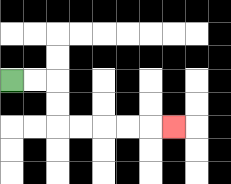{'start': '[0, 3]', 'end': '[7, 5]', 'path_directions': 'R,R,D,D,R,R,R,R,R', 'path_coordinates': '[[0, 3], [1, 3], [2, 3], [2, 4], [2, 5], [3, 5], [4, 5], [5, 5], [6, 5], [7, 5]]'}